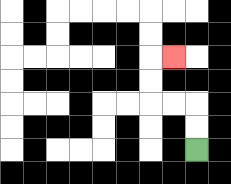{'start': '[8, 6]', 'end': '[7, 2]', 'path_directions': 'U,U,L,L,U,U,R', 'path_coordinates': '[[8, 6], [8, 5], [8, 4], [7, 4], [6, 4], [6, 3], [6, 2], [7, 2]]'}